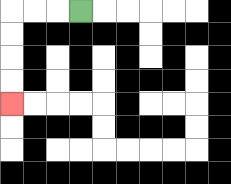{'start': '[3, 0]', 'end': '[0, 4]', 'path_directions': 'L,L,L,D,D,D,D', 'path_coordinates': '[[3, 0], [2, 0], [1, 0], [0, 0], [0, 1], [0, 2], [0, 3], [0, 4]]'}